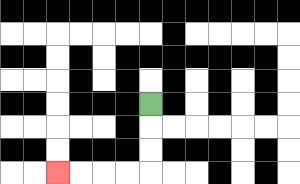{'start': '[6, 4]', 'end': '[2, 7]', 'path_directions': 'D,D,D,L,L,L,L', 'path_coordinates': '[[6, 4], [6, 5], [6, 6], [6, 7], [5, 7], [4, 7], [3, 7], [2, 7]]'}